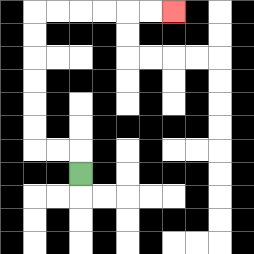{'start': '[3, 7]', 'end': '[7, 0]', 'path_directions': 'U,L,L,U,U,U,U,U,U,R,R,R,R,R,R', 'path_coordinates': '[[3, 7], [3, 6], [2, 6], [1, 6], [1, 5], [1, 4], [1, 3], [1, 2], [1, 1], [1, 0], [2, 0], [3, 0], [4, 0], [5, 0], [6, 0], [7, 0]]'}